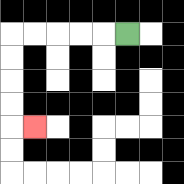{'start': '[5, 1]', 'end': '[1, 5]', 'path_directions': 'L,L,L,L,L,D,D,D,D,R', 'path_coordinates': '[[5, 1], [4, 1], [3, 1], [2, 1], [1, 1], [0, 1], [0, 2], [0, 3], [0, 4], [0, 5], [1, 5]]'}